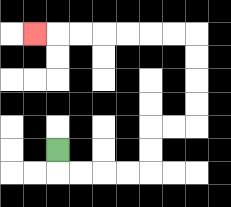{'start': '[2, 6]', 'end': '[1, 1]', 'path_directions': 'D,R,R,R,R,U,U,R,R,U,U,U,U,L,L,L,L,L,L,L', 'path_coordinates': '[[2, 6], [2, 7], [3, 7], [4, 7], [5, 7], [6, 7], [6, 6], [6, 5], [7, 5], [8, 5], [8, 4], [8, 3], [8, 2], [8, 1], [7, 1], [6, 1], [5, 1], [4, 1], [3, 1], [2, 1], [1, 1]]'}